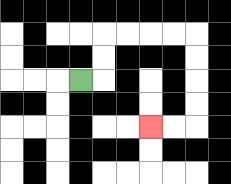{'start': '[3, 3]', 'end': '[6, 5]', 'path_directions': 'R,U,U,R,R,R,R,D,D,D,D,L,L', 'path_coordinates': '[[3, 3], [4, 3], [4, 2], [4, 1], [5, 1], [6, 1], [7, 1], [8, 1], [8, 2], [8, 3], [8, 4], [8, 5], [7, 5], [6, 5]]'}